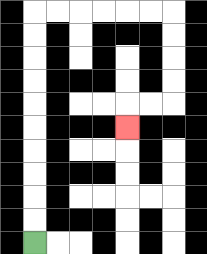{'start': '[1, 10]', 'end': '[5, 5]', 'path_directions': 'U,U,U,U,U,U,U,U,U,U,R,R,R,R,R,R,D,D,D,D,L,L,D', 'path_coordinates': '[[1, 10], [1, 9], [1, 8], [1, 7], [1, 6], [1, 5], [1, 4], [1, 3], [1, 2], [1, 1], [1, 0], [2, 0], [3, 0], [4, 0], [5, 0], [6, 0], [7, 0], [7, 1], [7, 2], [7, 3], [7, 4], [6, 4], [5, 4], [5, 5]]'}